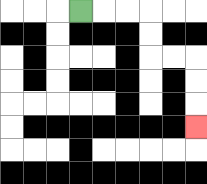{'start': '[3, 0]', 'end': '[8, 5]', 'path_directions': 'R,R,R,D,D,R,R,D,D,D', 'path_coordinates': '[[3, 0], [4, 0], [5, 0], [6, 0], [6, 1], [6, 2], [7, 2], [8, 2], [8, 3], [8, 4], [8, 5]]'}